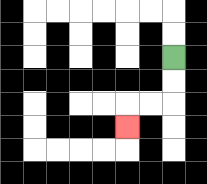{'start': '[7, 2]', 'end': '[5, 5]', 'path_directions': 'D,D,L,L,D', 'path_coordinates': '[[7, 2], [7, 3], [7, 4], [6, 4], [5, 4], [5, 5]]'}